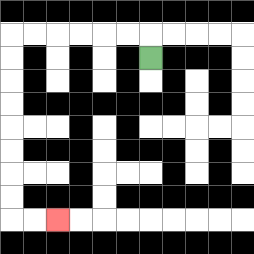{'start': '[6, 2]', 'end': '[2, 9]', 'path_directions': 'U,L,L,L,L,L,L,D,D,D,D,D,D,D,D,R,R', 'path_coordinates': '[[6, 2], [6, 1], [5, 1], [4, 1], [3, 1], [2, 1], [1, 1], [0, 1], [0, 2], [0, 3], [0, 4], [0, 5], [0, 6], [0, 7], [0, 8], [0, 9], [1, 9], [2, 9]]'}